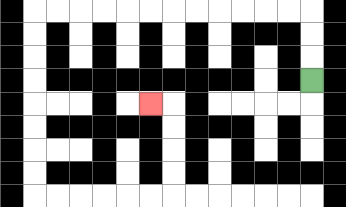{'start': '[13, 3]', 'end': '[6, 4]', 'path_directions': 'U,U,U,L,L,L,L,L,L,L,L,L,L,L,L,D,D,D,D,D,D,D,D,R,R,R,R,R,R,U,U,U,U,L', 'path_coordinates': '[[13, 3], [13, 2], [13, 1], [13, 0], [12, 0], [11, 0], [10, 0], [9, 0], [8, 0], [7, 0], [6, 0], [5, 0], [4, 0], [3, 0], [2, 0], [1, 0], [1, 1], [1, 2], [1, 3], [1, 4], [1, 5], [1, 6], [1, 7], [1, 8], [2, 8], [3, 8], [4, 8], [5, 8], [6, 8], [7, 8], [7, 7], [7, 6], [7, 5], [7, 4], [6, 4]]'}